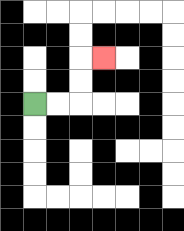{'start': '[1, 4]', 'end': '[4, 2]', 'path_directions': 'R,R,U,U,R', 'path_coordinates': '[[1, 4], [2, 4], [3, 4], [3, 3], [3, 2], [4, 2]]'}